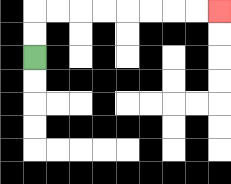{'start': '[1, 2]', 'end': '[9, 0]', 'path_directions': 'U,U,R,R,R,R,R,R,R,R', 'path_coordinates': '[[1, 2], [1, 1], [1, 0], [2, 0], [3, 0], [4, 0], [5, 0], [6, 0], [7, 0], [8, 0], [9, 0]]'}